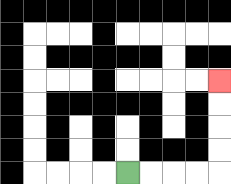{'start': '[5, 7]', 'end': '[9, 3]', 'path_directions': 'R,R,R,R,U,U,U,U', 'path_coordinates': '[[5, 7], [6, 7], [7, 7], [8, 7], [9, 7], [9, 6], [9, 5], [9, 4], [9, 3]]'}